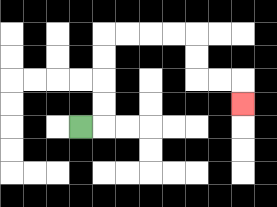{'start': '[3, 5]', 'end': '[10, 4]', 'path_directions': 'R,U,U,U,U,R,R,R,R,D,D,R,R,D', 'path_coordinates': '[[3, 5], [4, 5], [4, 4], [4, 3], [4, 2], [4, 1], [5, 1], [6, 1], [7, 1], [8, 1], [8, 2], [8, 3], [9, 3], [10, 3], [10, 4]]'}